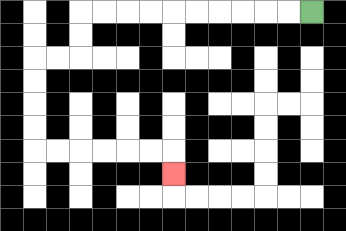{'start': '[13, 0]', 'end': '[7, 7]', 'path_directions': 'L,L,L,L,L,L,L,L,L,L,D,D,L,L,D,D,D,D,R,R,R,R,R,R,D', 'path_coordinates': '[[13, 0], [12, 0], [11, 0], [10, 0], [9, 0], [8, 0], [7, 0], [6, 0], [5, 0], [4, 0], [3, 0], [3, 1], [3, 2], [2, 2], [1, 2], [1, 3], [1, 4], [1, 5], [1, 6], [2, 6], [3, 6], [4, 6], [5, 6], [6, 6], [7, 6], [7, 7]]'}